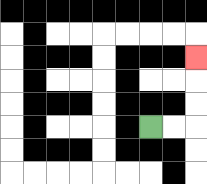{'start': '[6, 5]', 'end': '[8, 2]', 'path_directions': 'R,R,U,U,U', 'path_coordinates': '[[6, 5], [7, 5], [8, 5], [8, 4], [8, 3], [8, 2]]'}